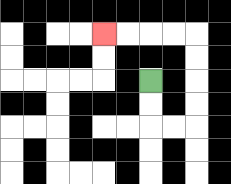{'start': '[6, 3]', 'end': '[4, 1]', 'path_directions': 'D,D,R,R,U,U,U,U,L,L,L,L', 'path_coordinates': '[[6, 3], [6, 4], [6, 5], [7, 5], [8, 5], [8, 4], [8, 3], [8, 2], [8, 1], [7, 1], [6, 1], [5, 1], [4, 1]]'}